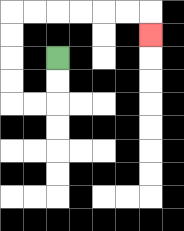{'start': '[2, 2]', 'end': '[6, 1]', 'path_directions': 'D,D,L,L,U,U,U,U,R,R,R,R,R,R,D', 'path_coordinates': '[[2, 2], [2, 3], [2, 4], [1, 4], [0, 4], [0, 3], [0, 2], [0, 1], [0, 0], [1, 0], [2, 0], [3, 0], [4, 0], [5, 0], [6, 0], [6, 1]]'}